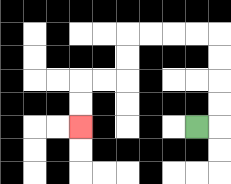{'start': '[8, 5]', 'end': '[3, 5]', 'path_directions': 'R,U,U,U,U,L,L,L,L,D,D,L,L,D,D', 'path_coordinates': '[[8, 5], [9, 5], [9, 4], [9, 3], [9, 2], [9, 1], [8, 1], [7, 1], [6, 1], [5, 1], [5, 2], [5, 3], [4, 3], [3, 3], [3, 4], [3, 5]]'}